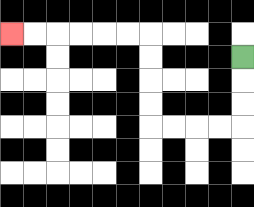{'start': '[10, 2]', 'end': '[0, 1]', 'path_directions': 'D,D,D,L,L,L,L,U,U,U,U,L,L,L,L,L,L', 'path_coordinates': '[[10, 2], [10, 3], [10, 4], [10, 5], [9, 5], [8, 5], [7, 5], [6, 5], [6, 4], [6, 3], [6, 2], [6, 1], [5, 1], [4, 1], [3, 1], [2, 1], [1, 1], [0, 1]]'}